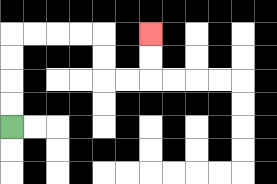{'start': '[0, 5]', 'end': '[6, 1]', 'path_directions': 'U,U,U,U,R,R,R,R,D,D,R,R,U,U', 'path_coordinates': '[[0, 5], [0, 4], [0, 3], [0, 2], [0, 1], [1, 1], [2, 1], [3, 1], [4, 1], [4, 2], [4, 3], [5, 3], [6, 3], [6, 2], [6, 1]]'}